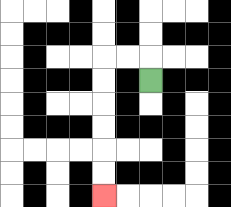{'start': '[6, 3]', 'end': '[4, 8]', 'path_directions': 'U,L,L,D,D,D,D,D,D', 'path_coordinates': '[[6, 3], [6, 2], [5, 2], [4, 2], [4, 3], [4, 4], [4, 5], [4, 6], [4, 7], [4, 8]]'}